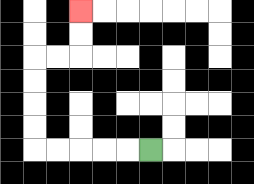{'start': '[6, 6]', 'end': '[3, 0]', 'path_directions': 'L,L,L,L,L,U,U,U,U,R,R,U,U', 'path_coordinates': '[[6, 6], [5, 6], [4, 6], [3, 6], [2, 6], [1, 6], [1, 5], [1, 4], [1, 3], [1, 2], [2, 2], [3, 2], [3, 1], [3, 0]]'}